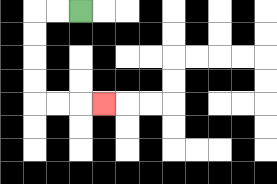{'start': '[3, 0]', 'end': '[4, 4]', 'path_directions': 'L,L,D,D,D,D,R,R,R', 'path_coordinates': '[[3, 0], [2, 0], [1, 0], [1, 1], [1, 2], [1, 3], [1, 4], [2, 4], [3, 4], [4, 4]]'}